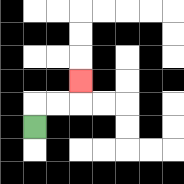{'start': '[1, 5]', 'end': '[3, 3]', 'path_directions': 'U,R,R,U', 'path_coordinates': '[[1, 5], [1, 4], [2, 4], [3, 4], [3, 3]]'}